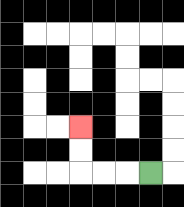{'start': '[6, 7]', 'end': '[3, 5]', 'path_directions': 'L,L,L,U,U', 'path_coordinates': '[[6, 7], [5, 7], [4, 7], [3, 7], [3, 6], [3, 5]]'}